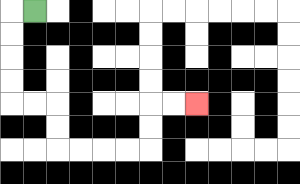{'start': '[1, 0]', 'end': '[8, 4]', 'path_directions': 'L,D,D,D,D,R,R,D,D,R,R,R,R,U,U,R,R', 'path_coordinates': '[[1, 0], [0, 0], [0, 1], [0, 2], [0, 3], [0, 4], [1, 4], [2, 4], [2, 5], [2, 6], [3, 6], [4, 6], [5, 6], [6, 6], [6, 5], [6, 4], [7, 4], [8, 4]]'}